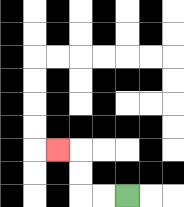{'start': '[5, 8]', 'end': '[2, 6]', 'path_directions': 'L,L,U,U,L', 'path_coordinates': '[[5, 8], [4, 8], [3, 8], [3, 7], [3, 6], [2, 6]]'}